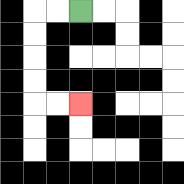{'start': '[3, 0]', 'end': '[3, 4]', 'path_directions': 'L,L,D,D,D,D,R,R', 'path_coordinates': '[[3, 0], [2, 0], [1, 0], [1, 1], [1, 2], [1, 3], [1, 4], [2, 4], [3, 4]]'}